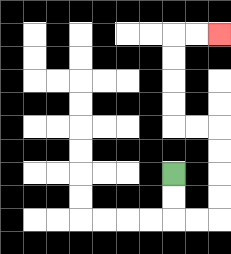{'start': '[7, 7]', 'end': '[9, 1]', 'path_directions': 'D,D,R,R,U,U,U,U,L,L,U,U,U,U,R,R', 'path_coordinates': '[[7, 7], [7, 8], [7, 9], [8, 9], [9, 9], [9, 8], [9, 7], [9, 6], [9, 5], [8, 5], [7, 5], [7, 4], [7, 3], [7, 2], [7, 1], [8, 1], [9, 1]]'}